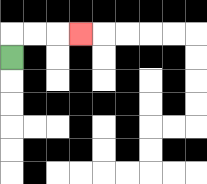{'start': '[0, 2]', 'end': '[3, 1]', 'path_directions': 'U,R,R,R', 'path_coordinates': '[[0, 2], [0, 1], [1, 1], [2, 1], [3, 1]]'}